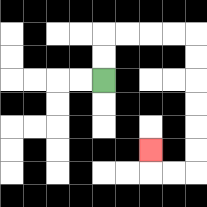{'start': '[4, 3]', 'end': '[6, 6]', 'path_directions': 'U,U,R,R,R,R,D,D,D,D,D,D,L,L,U', 'path_coordinates': '[[4, 3], [4, 2], [4, 1], [5, 1], [6, 1], [7, 1], [8, 1], [8, 2], [8, 3], [8, 4], [8, 5], [8, 6], [8, 7], [7, 7], [6, 7], [6, 6]]'}